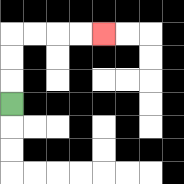{'start': '[0, 4]', 'end': '[4, 1]', 'path_directions': 'U,U,U,R,R,R,R', 'path_coordinates': '[[0, 4], [0, 3], [0, 2], [0, 1], [1, 1], [2, 1], [3, 1], [4, 1]]'}